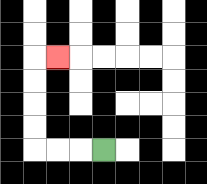{'start': '[4, 6]', 'end': '[2, 2]', 'path_directions': 'L,L,L,U,U,U,U,R', 'path_coordinates': '[[4, 6], [3, 6], [2, 6], [1, 6], [1, 5], [1, 4], [1, 3], [1, 2], [2, 2]]'}